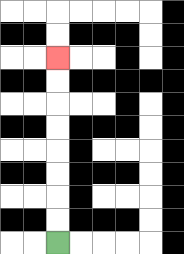{'start': '[2, 10]', 'end': '[2, 2]', 'path_directions': 'U,U,U,U,U,U,U,U', 'path_coordinates': '[[2, 10], [2, 9], [2, 8], [2, 7], [2, 6], [2, 5], [2, 4], [2, 3], [2, 2]]'}